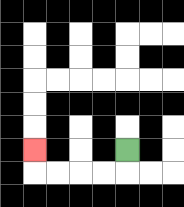{'start': '[5, 6]', 'end': '[1, 6]', 'path_directions': 'D,L,L,L,L,U', 'path_coordinates': '[[5, 6], [5, 7], [4, 7], [3, 7], [2, 7], [1, 7], [1, 6]]'}